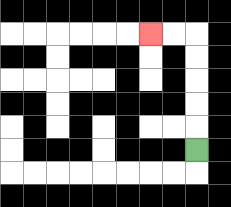{'start': '[8, 6]', 'end': '[6, 1]', 'path_directions': 'U,U,U,U,U,L,L', 'path_coordinates': '[[8, 6], [8, 5], [8, 4], [8, 3], [8, 2], [8, 1], [7, 1], [6, 1]]'}